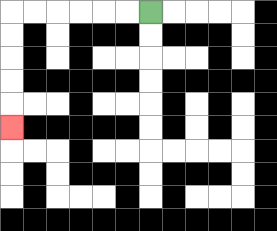{'start': '[6, 0]', 'end': '[0, 5]', 'path_directions': 'L,L,L,L,L,L,D,D,D,D,D', 'path_coordinates': '[[6, 0], [5, 0], [4, 0], [3, 0], [2, 0], [1, 0], [0, 0], [0, 1], [0, 2], [0, 3], [0, 4], [0, 5]]'}